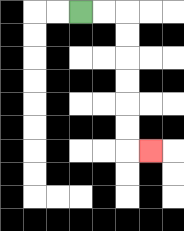{'start': '[3, 0]', 'end': '[6, 6]', 'path_directions': 'R,R,D,D,D,D,D,D,R', 'path_coordinates': '[[3, 0], [4, 0], [5, 0], [5, 1], [5, 2], [5, 3], [5, 4], [5, 5], [5, 6], [6, 6]]'}